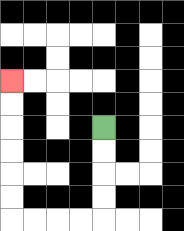{'start': '[4, 5]', 'end': '[0, 3]', 'path_directions': 'D,D,D,D,L,L,L,L,U,U,U,U,U,U', 'path_coordinates': '[[4, 5], [4, 6], [4, 7], [4, 8], [4, 9], [3, 9], [2, 9], [1, 9], [0, 9], [0, 8], [0, 7], [0, 6], [0, 5], [0, 4], [0, 3]]'}